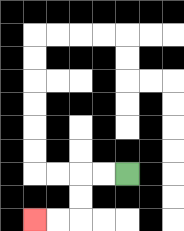{'start': '[5, 7]', 'end': '[1, 9]', 'path_directions': 'L,L,D,D,L,L', 'path_coordinates': '[[5, 7], [4, 7], [3, 7], [3, 8], [3, 9], [2, 9], [1, 9]]'}